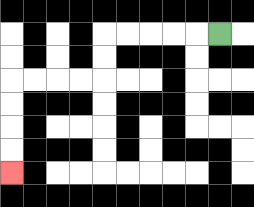{'start': '[9, 1]', 'end': '[0, 7]', 'path_directions': 'L,L,L,L,L,D,D,L,L,L,L,D,D,D,D', 'path_coordinates': '[[9, 1], [8, 1], [7, 1], [6, 1], [5, 1], [4, 1], [4, 2], [4, 3], [3, 3], [2, 3], [1, 3], [0, 3], [0, 4], [0, 5], [0, 6], [0, 7]]'}